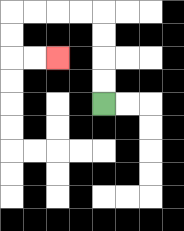{'start': '[4, 4]', 'end': '[2, 2]', 'path_directions': 'U,U,U,U,L,L,L,L,D,D,R,R', 'path_coordinates': '[[4, 4], [4, 3], [4, 2], [4, 1], [4, 0], [3, 0], [2, 0], [1, 0], [0, 0], [0, 1], [0, 2], [1, 2], [2, 2]]'}